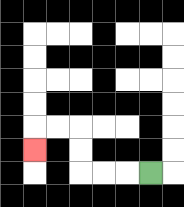{'start': '[6, 7]', 'end': '[1, 6]', 'path_directions': 'L,L,L,U,U,L,L,D', 'path_coordinates': '[[6, 7], [5, 7], [4, 7], [3, 7], [3, 6], [3, 5], [2, 5], [1, 5], [1, 6]]'}